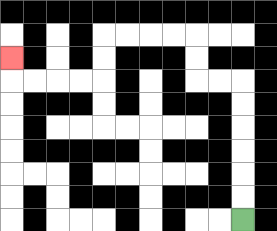{'start': '[10, 9]', 'end': '[0, 2]', 'path_directions': 'U,U,U,U,U,U,L,L,U,U,L,L,L,L,D,D,L,L,L,L,U', 'path_coordinates': '[[10, 9], [10, 8], [10, 7], [10, 6], [10, 5], [10, 4], [10, 3], [9, 3], [8, 3], [8, 2], [8, 1], [7, 1], [6, 1], [5, 1], [4, 1], [4, 2], [4, 3], [3, 3], [2, 3], [1, 3], [0, 3], [0, 2]]'}